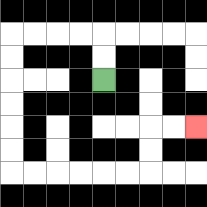{'start': '[4, 3]', 'end': '[8, 5]', 'path_directions': 'U,U,L,L,L,L,D,D,D,D,D,D,R,R,R,R,R,R,U,U,R,R', 'path_coordinates': '[[4, 3], [4, 2], [4, 1], [3, 1], [2, 1], [1, 1], [0, 1], [0, 2], [0, 3], [0, 4], [0, 5], [0, 6], [0, 7], [1, 7], [2, 7], [3, 7], [4, 7], [5, 7], [6, 7], [6, 6], [6, 5], [7, 5], [8, 5]]'}